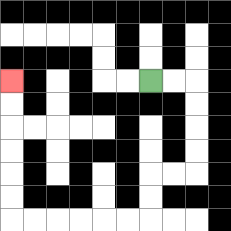{'start': '[6, 3]', 'end': '[0, 3]', 'path_directions': 'R,R,D,D,D,D,L,L,D,D,L,L,L,L,L,L,U,U,U,U,U,U', 'path_coordinates': '[[6, 3], [7, 3], [8, 3], [8, 4], [8, 5], [8, 6], [8, 7], [7, 7], [6, 7], [6, 8], [6, 9], [5, 9], [4, 9], [3, 9], [2, 9], [1, 9], [0, 9], [0, 8], [0, 7], [0, 6], [0, 5], [0, 4], [0, 3]]'}